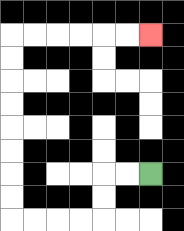{'start': '[6, 7]', 'end': '[6, 1]', 'path_directions': 'L,L,D,D,L,L,L,L,U,U,U,U,U,U,U,U,R,R,R,R,R,R', 'path_coordinates': '[[6, 7], [5, 7], [4, 7], [4, 8], [4, 9], [3, 9], [2, 9], [1, 9], [0, 9], [0, 8], [0, 7], [0, 6], [0, 5], [0, 4], [0, 3], [0, 2], [0, 1], [1, 1], [2, 1], [3, 1], [4, 1], [5, 1], [6, 1]]'}